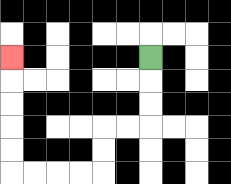{'start': '[6, 2]', 'end': '[0, 2]', 'path_directions': 'D,D,D,L,L,D,D,L,L,L,L,U,U,U,U,U', 'path_coordinates': '[[6, 2], [6, 3], [6, 4], [6, 5], [5, 5], [4, 5], [4, 6], [4, 7], [3, 7], [2, 7], [1, 7], [0, 7], [0, 6], [0, 5], [0, 4], [0, 3], [0, 2]]'}